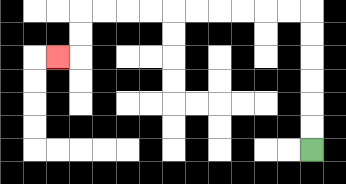{'start': '[13, 6]', 'end': '[2, 2]', 'path_directions': 'U,U,U,U,U,U,L,L,L,L,L,L,L,L,L,L,D,D,L', 'path_coordinates': '[[13, 6], [13, 5], [13, 4], [13, 3], [13, 2], [13, 1], [13, 0], [12, 0], [11, 0], [10, 0], [9, 0], [8, 0], [7, 0], [6, 0], [5, 0], [4, 0], [3, 0], [3, 1], [3, 2], [2, 2]]'}